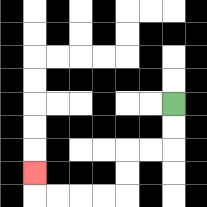{'start': '[7, 4]', 'end': '[1, 7]', 'path_directions': 'D,D,L,L,D,D,L,L,L,L,U', 'path_coordinates': '[[7, 4], [7, 5], [7, 6], [6, 6], [5, 6], [5, 7], [5, 8], [4, 8], [3, 8], [2, 8], [1, 8], [1, 7]]'}